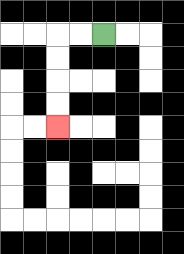{'start': '[4, 1]', 'end': '[2, 5]', 'path_directions': 'L,L,D,D,D,D', 'path_coordinates': '[[4, 1], [3, 1], [2, 1], [2, 2], [2, 3], [2, 4], [2, 5]]'}